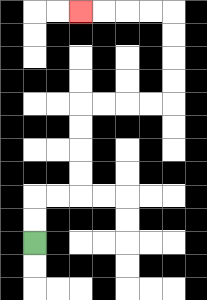{'start': '[1, 10]', 'end': '[3, 0]', 'path_directions': 'U,U,R,R,U,U,U,U,R,R,R,R,U,U,U,U,L,L,L,L', 'path_coordinates': '[[1, 10], [1, 9], [1, 8], [2, 8], [3, 8], [3, 7], [3, 6], [3, 5], [3, 4], [4, 4], [5, 4], [6, 4], [7, 4], [7, 3], [7, 2], [7, 1], [7, 0], [6, 0], [5, 0], [4, 0], [3, 0]]'}